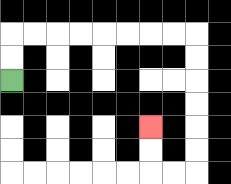{'start': '[0, 3]', 'end': '[6, 5]', 'path_directions': 'U,U,R,R,R,R,R,R,R,R,D,D,D,D,D,D,L,L,U,U', 'path_coordinates': '[[0, 3], [0, 2], [0, 1], [1, 1], [2, 1], [3, 1], [4, 1], [5, 1], [6, 1], [7, 1], [8, 1], [8, 2], [8, 3], [8, 4], [8, 5], [8, 6], [8, 7], [7, 7], [6, 7], [6, 6], [6, 5]]'}